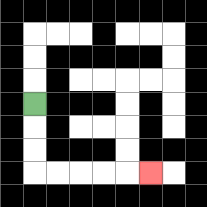{'start': '[1, 4]', 'end': '[6, 7]', 'path_directions': 'D,D,D,R,R,R,R,R', 'path_coordinates': '[[1, 4], [1, 5], [1, 6], [1, 7], [2, 7], [3, 7], [4, 7], [5, 7], [6, 7]]'}